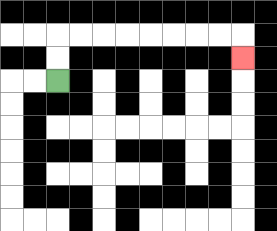{'start': '[2, 3]', 'end': '[10, 2]', 'path_directions': 'U,U,R,R,R,R,R,R,R,R,D', 'path_coordinates': '[[2, 3], [2, 2], [2, 1], [3, 1], [4, 1], [5, 1], [6, 1], [7, 1], [8, 1], [9, 1], [10, 1], [10, 2]]'}